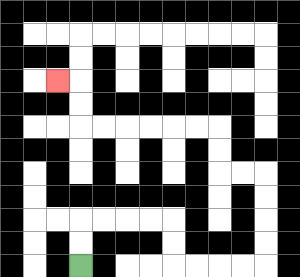{'start': '[3, 11]', 'end': '[2, 3]', 'path_directions': 'U,U,R,R,R,R,D,D,R,R,R,R,U,U,U,U,L,L,U,U,L,L,L,L,L,L,U,U,L', 'path_coordinates': '[[3, 11], [3, 10], [3, 9], [4, 9], [5, 9], [6, 9], [7, 9], [7, 10], [7, 11], [8, 11], [9, 11], [10, 11], [11, 11], [11, 10], [11, 9], [11, 8], [11, 7], [10, 7], [9, 7], [9, 6], [9, 5], [8, 5], [7, 5], [6, 5], [5, 5], [4, 5], [3, 5], [3, 4], [3, 3], [2, 3]]'}